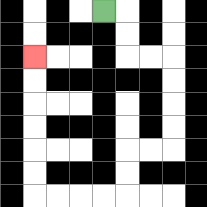{'start': '[4, 0]', 'end': '[1, 2]', 'path_directions': 'R,D,D,R,R,D,D,D,D,L,L,D,D,L,L,L,L,U,U,U,U,U,U', 'path_coordinates': '[[4, 0], [5, 0], [5, 1], [5, 2], [6, 2], [7, 2], [7, 3], [7, 4], [7, 5], [7, 6], [6, 6], [5, 6], [5, 7], [5, 8], [4, 8], [3, 8], [2, 8], [1, 8], [1, 7], [1, 6], [1, 5], [1, 4], [1, 3], [1, 2]]'}